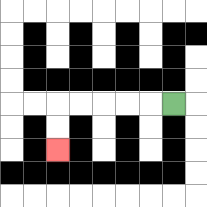{'start': '[7, 4]', 'end': '[2, 6]', 'path_directions': 'L,L,L,L,L,D,D', 'path_coordinates': '[[7, 4], [6, 4], [5, 4], [4, 4], [3, 4], [2, 4], [2, 5], [2, 6]]'}